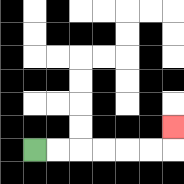{'start': '[1, 6]', 'end': '[7, 5]', 'path_directions': 'R,R,R,R,R,R,U', 'path_coordinates': '[[1, 6], [2, 6], [3, 6], [4, 6], [5, 6], [6, 6], [7, 6], [7, 5]]'}